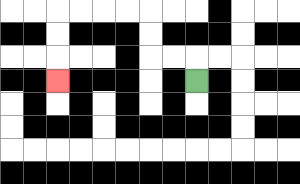{'start': '[8, 3]', 'end': '[2, 3]', 'path_directions': 'U,L,L,U,U,L,L,L,L,D,D,D', 'path_coordinates': '[[8, 3], [8, 2], [7, 2], [6, 2], [6, 1], [6, 0], [5, 0], [4, 0], [3, 0], [2, 0], [2, 1], [2, 2], [2, 3]]'}